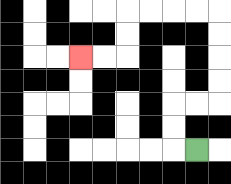{'start': '[8, 6]', 'end': '[3, 2]', 'path_directions': 'L,U,U,R,R,U,U,U,U,L,L,L,L,D,D,L,L', 'path_coordinates': '[[8, 6], [7, 6], [7, 5], [7, 4], [8, 4], [9, 4], [9, 3], [9, 2], [9, 1], [9, 0], [8, 0], [7, 0], [6, 0], [5, 0], [5, 1], [5, 2], [4, 2], [3, 2]]'}